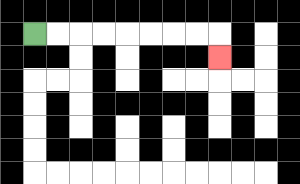{'start': '[1, 1]', 'end': '[9, 2]', 'path_directions': 'R,R,R,R,R,R,R,R,D', 'path_coordinates': '[[1, 1], [2, 1], [3, 1], [4, 1], [5, 1], [6, 1], [7, 1], [8, 1], [9, 1], [9, 2]]'}